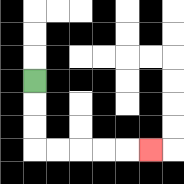{'start': '[1, 3]', 'end': '[6, 6]', 'path_directions': 'D,D,D,R,R,R,R,R', 'path_coordinates': '[[1, 3], [1, 4], [1, 5], [1, 6], [2, 6], [3, 6], [4, 6], [5, 6], [6, 6]]'}